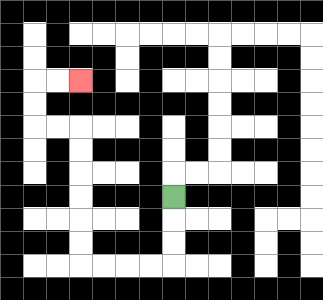{'start': '[7, 8]', 'end': '[3, 3]', 'path_directions': 'D,D,D,L,L,L,L,U,U,U,U,U,U,L,L,U,U,R,R', 'path_coordinates': '[[7, 8], [7, 9], [7, 10], [7, 11], [6, 11], [5, 11], [4, 11], [3, 11], [3, 10], [3, 9], [3, 8], [3, 7], [3, 6], [3, 5], [2, 5], [1, 5], [1, 4], [1, 3], [2, 3], [3, 3]]'}